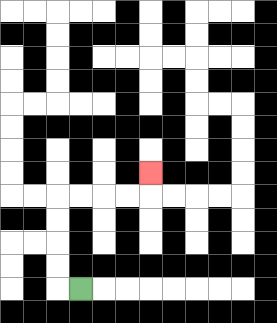{'start': '[3, 12]', 'end': '[6, 7]', 'path_directions': 'L,U,U,U,U,R,R,R,R,U', 'path_coordinates': '[[3, 12], [2, 12], [2, 11], [2, 10], [2, 9], [2, 8], [3, 8], [4, 8], [5, 8], [6, 8], [6, 7]]'}